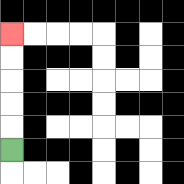{'start': '[0, 6]', 'end': '[0, 1]', 'path_directions': 'U,U,U,U,U', 'path_coordinates': '[[0, 6], [0, 5], [0, 4], [0, 3], [0, 2], [0, 1]]'}